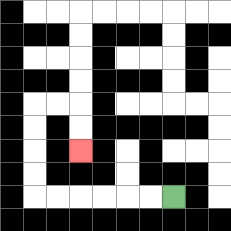{'start': '[7, 8]', 'end': '[3, 6]', 'path_directions': 'L,L,L,L,L,L,U,U,U,U,R,R,D,D', 'path_coordinates': '[[7, 8], [6, 8], [5, 8], [4, 8], [3, 8], [2, 8], [1, 8], [1, 7], [1, 6], [1, 5], [1, 4], [2, 4], [3, 4], [3, 5], [3, 6]]'}